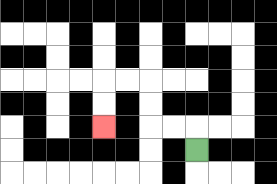{'start': '[8, 6]', 'end': '[4, 5]', 'path_directions': 'U,L,L,U,U,L,L,D,D', 'path_coordinates': '[[8, 6], [8, 5], [7, 5], [6, 5], [6, 4], [6, 3], [5, 3], [4, 3], [4, 4], [4, 5]]'}